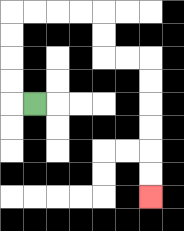{'start': '[1, 4]', 'end': '[6, 8]', 'path_directions': 'L,U,U,U,U,R,R,R,R,D,D,R,R,D,D,D,D,D,D', 'path_coordinates': '[[1, 4], [0, 4], [0, 3], [0, 2], [0, 1], [0, 0], [1, 0], [2, 0], [3, 0], [4, 0], [4, 1], [4, 2], [5, 2], [6, 2], [6, 3], [6, 4], [6, 5], [6, 6], [6, 7], [6, 8]]'}